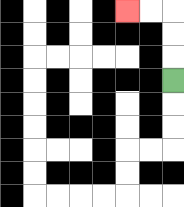{'start': '[7, 3]', 'end': '[5, 0]', 'path_directions': 'U,U,U,L,L', 'path_coordinates': '[[7, 3], [7, 2], [7, 1], [7, 0], [6, 0], [5, 0]]'}